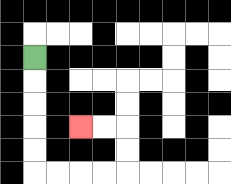{'start': '[1, 2]', 'end': '[3, 5]', 'path_directions': 'D,D,D,D,D,R,R,R,R,U,U,L,L', 'path_coordinates': '[[1, 2], [1, 3], [1, 4], [1, 5], [1, 6], [1, 7], [2, 7], [3, 7], [4, 7], [5, 7], [5, 6], [5, 5], [4, 5], [3, 5]]'}